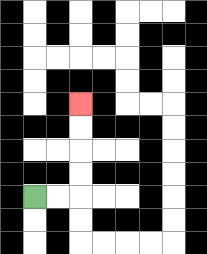{'start': '[1, 8]', 'end': '[3, 4]', 'path_directions': 'R,R,U,U,U,U', 'path_coordinates': '[[1, 8], [2, 8], [3, 8], [3, 7], [3, 6], [3, 5], [3, 4]]'}